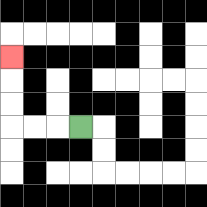{'start': '[3, 5]', 'end': '[0, 2]', 'path_directions': 'L,L,L,U,U,U', 'path_coordinates': '[[3, 5], [2, 5], [1, 5], [0, 5], [0, 4], [0, 3], [0, 2]]'}